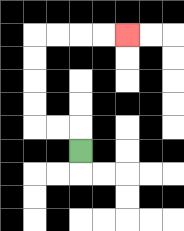{'start': '[3, 6]', 'end': '[5, 1]', 'path_directions': 'U,L,L,U,U,U,U,R,R,R,R', 'path_coordinates': '[[3, 6], [3, 5], [2, 5], [1, 5], [1, 4], [1, 3], [1, 2], [1, 1], [2, 1], [3, 1], [4, 1], [5, 1]]'}